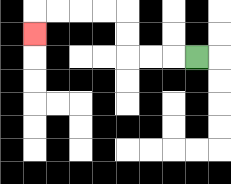{'start': '[8, 2]', 'end': '[1, 1]', 'path_directions': 'L,L,L,U,U,L,L,L,L,D', 'path_coordinates': '[[8, 2], [7, 2], [6, 2], [5, 2], [5, 1], [5, 0], [4, 0], [3, 0], [2, 0], [1, 0], [1, 1]]'}